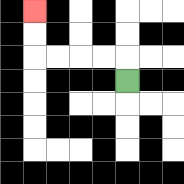{'start': '[5, 3]', 'end': '[1, 0]', 'path_directions': 'U,L,L,L,L,U,U', 'path_coordinates': '[[5, 3], [5, 2], [4, 2], [3, 2], [2, 2], [1, 2], [1, 1], [1, 0]]'}